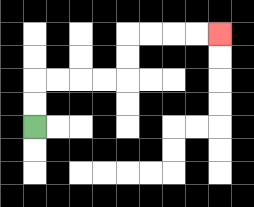{'start': '[1, 5]', 'end': '[9, 1]', 'path_directions': 'U,U,R,R,R,R,U,U,R,R,R,R', 'path_coordinates': '[[1, 5], [1, 4], [1, 3], [2, 3], [3, 3], [4, 3], [5, 3], [5, 2], [5, 1], [6, 1], [7, 1], [8, 1], [9, 1]]'}